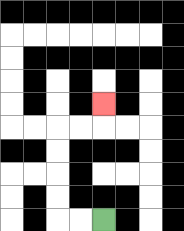{'start': '[4, 9]', 'end': '[4, 4]', 'path_directions': 'L,L,U,U,U,U,R,R,U', 'path_coordinates': '[[4, 9], [3, 9], [2, 9], [2, 8], [2, 7], [2, 6], [2, 5], [3, 5], [4, 5], [4, 4]]'}